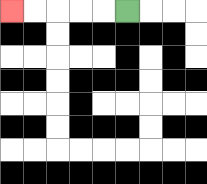{'start': '[5, 0]', 'end': '[0, 0]', 'path_directions': 'L,L,L,L,L', 'path_coordinates': '[[5, 0], [4, 0], [3, 0], [2, 0], [1, 0], [0, 0]]'}